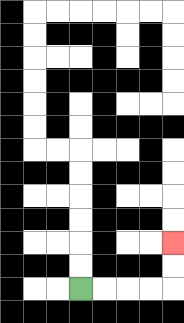{'start': '[3, 12]', 'end': '[7, 10]', 'path_directions': 'R,R,R,R,U,U', 'path_coordinates': '[[3, 12], [4, 12], [5, 12], [6, 12], [7, 12], [7, 11], [7, 10]]'}